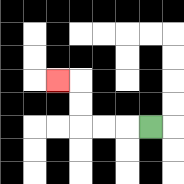{'start': '[6, 5]', 'end': '[2, 3]', 'path_directions': 'L,L,L,U,U,L', 'path_coordinates': '[[6, 5], [5, 5], [4, 5], [3, 5], [3, 4], [3, 3], [2, 3]]'}